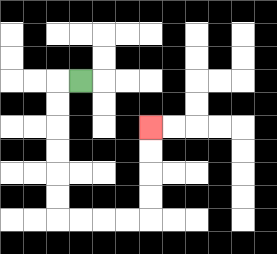{'start': '[3, 3]', 'end': '[6, 5]', 'path_directions': 'L,D,D,D,D,D,D,R,R,R,R,U,U,U,U', 'path_coordinates': '[[3, 3], [2, 3], [2, 4], [2, 5], [2, 6], [2, 7], [2, 8], [2, 9], [3, 9], [4, 9], [5, 9], [6, 9], [6, 8], [6, 7], [6, 6], [6, 5]]'}